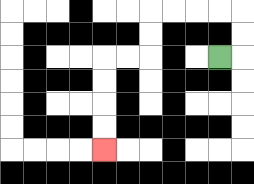{'start': '[9, 2]', 'end': '[4, 6]', 'path_directions': 'R,U,U,L,L,L,L,D,D,L,L,D,D,D,D', 'path_coordinates': '[[9, 2], [10, 2], [10, 1], [10, 0], [9, 0], [8, 0], [7, 0], [6, 0], [6, 1], [6, 2], [5, 2], [4, 2], [4, 3], [4, 4], [4, 5], [4, 6]]'}